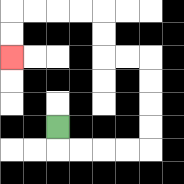{'start': '[2, 5]', 'end': '[0, 2]', 'path_directions': 'D,R,R,R,R,U,U,U,U,L,L,U,U,L,L,L,L,D,D', 'path_coordinates': '[[2, 5], [2, 6], [3, 6], [4, 6], [5, 6], [6, 6], [6, 5], [6, 4], [6, 3], [6, 2], [5, 2], [4, 2], [4, 1], [4, 0], [3, 0], [2, 0], [1, 0], [0, 0], [0, 1], [0, 2]]'}